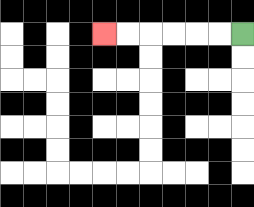{'start': '[10, 1]', 'end': '[4, 1]', 'path_directions': 'L,L,L,L,L,L', 'path_coordinates': '[[10, 1], [9, 1], [8, 1], [7, 1], [6, 1], [5, 1], [4, 1]]'}